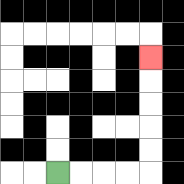{'start': '[2, 7]', 'end': '[6, 2]', 'path_directions': 'R,R,R,R,U,U,U,U,U', 'path_coordinates': '[[2, 7], [3, 7], [4, 7], [5, 7], [6, 7], [6, 6], [6, 5], [6, 4], [6, 3], [6, 2]]'}